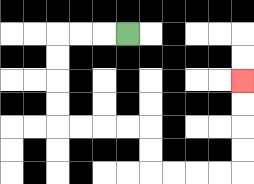{'start': '[5, 1]', 'end': '[10, 3]', 'path_directions': 'L,L,L,D,D,D,D,R,R,R,R,D,D,R,R,R,R,U,U,U,U', 'path_coordinates': '[[5, 1], [4, 1], [3, 1], [2, 1], [2, 2], [2, 3], [2, 4], [2, 5], [3, 5], [4, 5], [5, 5], [6, 5], [6, 6], [6, 7], [7, 7], [8, 7], [9, 7], [10, 7], [10, 6], [10, 5], [10, 4], [10, 3]]'}